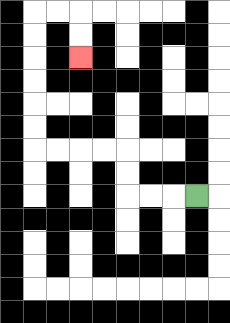{'start': '[8, 8]', 'end': '[3, 2]', 'path_directions': 'L,L,L,U,U,L,L,L,L,U,U,U,U,U,U,R,R,D,D', 'path_coordinates': '[[8, 8], [7, 8], [6, 8], [5, 8], [5, 7], [5, 6], [4, 6], [3, 6], [2, 6], [1, 6], [1, 5], [1, 4], [1, 3], [1, 2], [1, 1], [1, 0], [2, 0], [3, 0], [3, 1], [3, 2]]'}